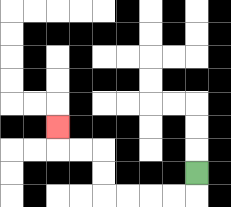{'start': '[8, 7]', 'end': '[2, 5]', 'path_directions': 'D,L,L,L,L,U,U,L,L,U', 'path_coordinates': '[[8, 7], [8, 8], [7, 8], [6, 8], [5, 8], [4, 8], [4, 7], [4, 6], [3, 6], [2, 6], [2, 5]]'}